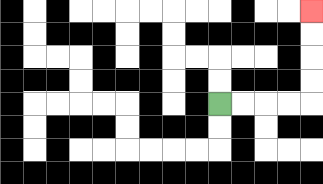{'start': '[9, 4]', 'end': '[13, 0]', 'path_directions': 'R,R,R,R,U,U,U,U', 'path_coordinates': '[[9, 4], [10, 4], [11, 4], [12, 4], [13, 4], [13, 3], [13, 2], [13, 1], [13, 0]]'}